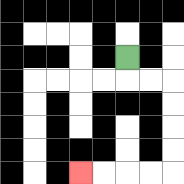{'start': '[5, 2]', 'end': '[3, 7]', 'path_directions': 'D,R,R,D,D,D,D,L,L,L,L', 'path_coordinates': '[[5, 2], [5, 3], [6, 3], [7, 3], [7, 4], [7, 5], [7, 6], [7, 7], [6, 7], [5, 7], [4, 7], [3, 7]]'}